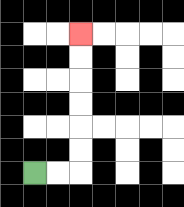{'start': '[1, 7]', 'end': '[3, 1]', 'path_directions': 'R,R,U,U,U,U,U,U', 'path_coordinates': '[[1, 7], [2, 7], [3, 7], [3, 6], [3, 5], [3, 4], [3, 3], [3, 2], [3, 1]]'}